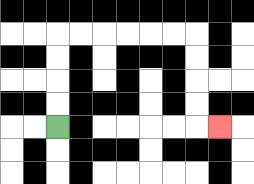{'start': '[2, 5]', 'end': '[9, 5]', 'path_directions': 'U,U,U,U,R,R,R,R,R,R,D,D,D,D,R', 'path_coordinates': '[[2, 5], [2, 4], [2, 3], [2, 2], [2, 1], [3, 1], [4, 1], [5, 1], [6, 1], [7, 1], [8, 1], [8, 2], [8, 3], [8, 4], [8, 5], [9, 5]]'}